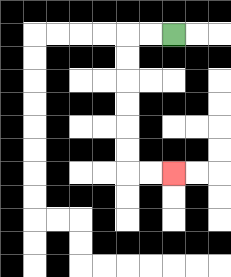{'start': '[7, 1]', 'end': '[7, 7]', 'path_directions': 'L,L,D,D,D,D,D,D,R,R', 'path_coordinates': '[[7, 1], [6, 1], [5, 1], [5, 2], [5, 3], [5, 4], [5, 5], [5, 6], [5, 7], [6, 7], [7, 7]]'}